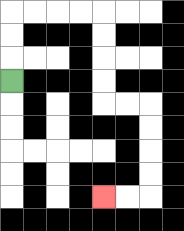{'start': '[0, 3]', 'end': '[4, 8]', 'path_directions': 'U,U,U,R,R,R,R,D,D,D,D,R,R,D,D,D,D,L,L', 'path_coordinates': '[[0, 3], [0, 2], [0, 1], [0, 0], [1, 0], [2, 0], [3, 0], [4, 0], [4, 1], [4, 2], [4, 3], [4, 4], [5, 4], [6, 4], [6, 5], [6, 6], [6, 7], [6, 8], [5, 8], [4, 8]]'}